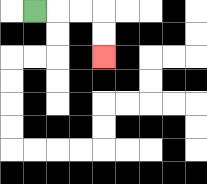{'start': '[1, 0]', 'end': '[4, 2]', 'path_directions': 'R,R,R,D,D', 'path_coordinates': '[[1, 0], [2, 0], [3, 0], [4, 0], [4, 1], [4, 2]]'}